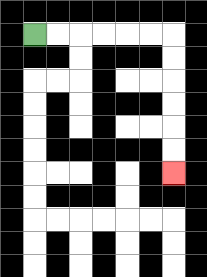{'start': '[1, 1]', 'end': '[7, 7]', 'path_directions': 'R,R,R,R,R,R,D,D,D,D,D,D', 'path_coordinates': '[[1, 1], [2, 1], [3, 1], [4, 1], [5, 1], [6, 1], [7, 1], [7, 2], [7, 3], [7, 4], [7, 5], [7, 6], [7, 7]]'}